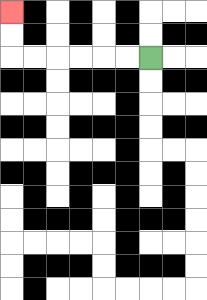{'start': '[6, 2]', 'end': '[0, 0]', 'path_directions': 'L,L,L,L,L,L,U,U', 'path_coordinates': '[[6, 2], [5, 2], [4, 2], [3, 2], [2, 2], [1, 2], [0, 2], [0, 1], [0, 0]]'}